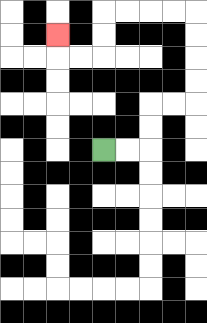{'start': '[4, 6]', 'end': '[2, 1]', 'path_directions': 'R,R,U,U,R,R,U,U,U,U,L,L,L,L,D,D,L,L,U', 'path_coordinates': '[[4, 6], [5, 6], [6, 6], [6, 5], [6, 4], [7, 4], [8, 4], [8, 3], [8, 2], [8, 1], [8, 0], [7, 0], [6, 0], [5, 0], [4, 0], [4, 1], [4, 2], [3, 2], [2, 2], [2, 1]]'}